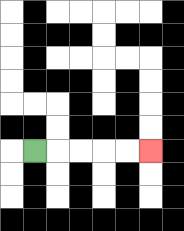{'start': '[1, 6]', 'end': '[6, 6]', 'path_directions': 'R,R,R,R,R', 'path_coordinates': '[[1, 6], [2, 6], [3, 6], [4, 6], [5, 6], [6, 6]]'}